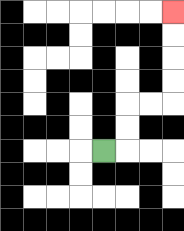{'start': '[4, 6]', 'end': '[7, 0]', 'path_directions': 'R,U,U,R,R,U,U,U,U', 'path_coordinates': '[[4, 6], [5, 6], [5, 5], [5, 4], [6, 4], [7, 4], [7, 3], [7, 2], [7, 1], [7, 0]]'}